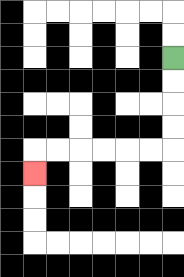{'start': '[7, 2]', 'end': '[1, 7]', 'path_directions': 'D,D,D,D,L,L,L,L,L,L,D', 'path_coordinates': '[[7, 2], [7, 3], [7, 4], [7, 5], [7, 6], [6, 6], [5, 6], [4, 6], [3, 6], [2, 6], [1, 6], [1, 7]]'}